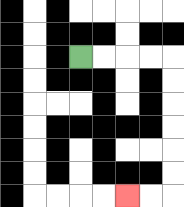{'start': '[3, 2]', 'end': '[5, 8]', 'path_directions': 'R,R,R,R,D,D,D,D,D,D,L,L', 'path_coordinates': '[[3, 2], [4, 2], [5, 2], [6, 2], [7, 2], [7, 3], [7, 4], [7, 5], [7, 6], [7, 7], [7, 8], [6, 8], [5, 8]]'}